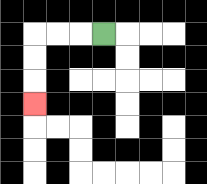{'start': '[4, 1]', 'end': '[1, 4]', 'path_directions': 'L,L,L,D,D,D', 'path_coordinates': '[[4, 1], [3, 1], [2, 1], [1, 1], [1, 2], [1, 3], [1, 4]]'}